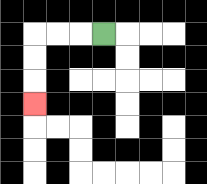{'start': '[4, 1]', 'end': '[1, 4]', 'path_directions': 'L,L,L,D,D,D', 'path_coordinates': '[[4, 1], [3, 1], [2, 1], [1, 1], [1, 2], [1, 3], [1, 4]]'}